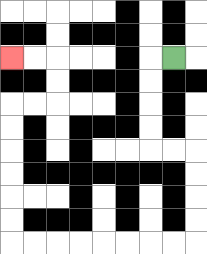{'start': '[7, 2]', 'end': '[0, 2]', 'path_directions': 'L,D,D,D,D,R,R,D,D,D,D,L,L,L,L,L,L,L,L,U,U,U,U,U,U,R,R,U,U,L,L', 'path_coordinates': '[[7, 2], [6, 2], [6, 3], [6, 4], [6, 5], [6, 6], [7, 6], [8, 6], [8, 7], [8, 8], [8, 9], [8, 10], [7, 10], [6, 10], [5, 10], [4, 10], [3, 10], [2, 10], [1, 10], [0, 10], [0, 9], [0, 8], [0, 7], [0, 6], [0, 5], [0, 4], [1, 4], [2, 4], [2, 3], [2, 2], [1, 2], [0, 2]]'}